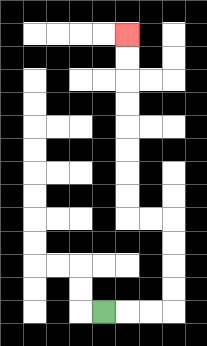{'start': '[4, 13]', 'end': '[5, 1]', 'path_directions': 'R,R,R,U,U,U,U,L,L,U,U,U,U,U,U,U,U', 'path_coordinates': '[[4, 13], [5, 13], [6, 13], [7, 13], [7, 12], [7, 11], [7, 10], [7, 9], [6, 9], [5, 9], [5, 8], [5, 7], [5, 6], [5, 5], [5, 4], [5, 3], [5, 2], [5, 1]]'}